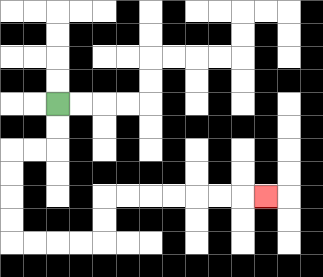{'start': '[2, 4]', 'end': '[11, 8]', 'path_directions': 'D,D,L,L,D,D,D,D,R,R,R,R,U,U,R,R,R,R,R,R,R', 'path_coordinates': '[[2, 4], [2, 5], [2, 6], [1, 6], [0, 6], [0, 7], [0, 8], [0, 9], [0, 10], [1, 10], [2, 10], [3, 10], [4, 10], [4, 9], [4, 8], [5, 8], [6, 8], [7, 8], [8, 8], [9, 8], [10, 8], [11, 8]]'}